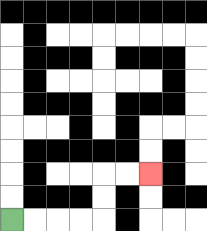{'start': '[0, 9]', 'end': '[6, 7]', 'path_directions': 'R,R,R,R,U,U,R,R', 'path_coordinates': '[[0, 9], [1, 9], [2, 9], [3, 9], [4, 9], [4, 8], [4, 7], [5, 7], [6, 7]]'}